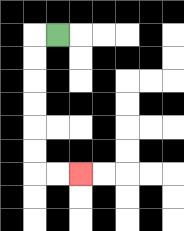{'start': '[2, 1]', 'end': '[3, 7]', 'path_directions': 'L,D,D,D,D,D,D,R,R', 'path_coordinates': '[[2, 1], [1, 1], [1, 2], [1, 3], [1, 4], [1, 5], [1, 6], [1, 7], [2, 7], [3, 7]]'}